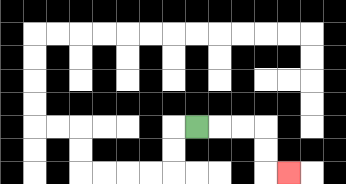{'start': '[8, 5]', 'end': '[12, 7]', 'path_directions': 'R,R,R,D,D,R', 'path_coordinates': '[[8, 5], [9, 5], [10, 5], [11, 5], [11, 6], [11, 7], [12, 7]]'}